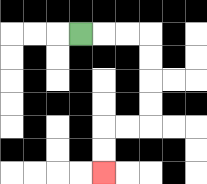{'start': '[3, 1]', 'end': '[4, 7]', 'path_directions': 'R,R,R,D,D,D,D,L,L,D,D', 'path_coordinates': '[[3, 1], [4, 1], [5, 1], [6, 1], [6, 2], [6, 3], [6, 4], [6, 5], [5, 5], [4, 5], [4, 6], [4, 7]]'}